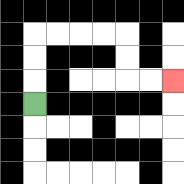{'start': '[1, 4]', 'end': '[7, 3]', 'path_directions': 'U,U,U,R,R,R,R,D,D,R,R', 'path_coordinates': '[[1, 4], [1, 3], [1, 2], [1, 1], [2, 1], [3, 1], [4, 1], [5, 1], [5, 2], [5, 3], [6, 3], [7, 3]]'}